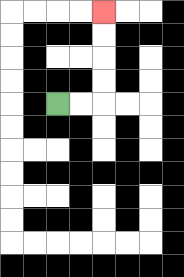{'start': '[2, 4]', 'end': '[4, 0]', 'path_directions': 'R,R,U,U,U,U', 'path_coordinates': '[[2, 4], [3, 4], [4, 4], [4, 3], [4, 2], [4, 1], [4, 0]]'}